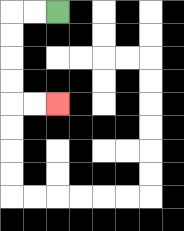{'start': '[2, 0]', 'end': '[2, 4]', 'path_directions': 'L,L,D,D,D,D,R,R', 'path_coordinates': '[[2, 0], [1, 0], [0, 0], [0, 1], [0, 2], [0, 3], [0, 4], [1, 4], [2, 4]]'}